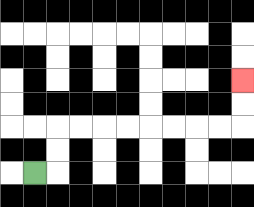{'start': '[1, 7]', 'end': '[10, 3]', 'path_directions': 'R,U,U,R,R,R,R,R,R,R,R,U,U', 'path_coordinates': '[[1, 7], [2, 7], [2, 6], [2, 5], [3, 5], [4, 5], [5, 5], [6, 5], [7, 5], [8, 5], [9, 5], [10, 5], [10, 4], [10, 3]]'}